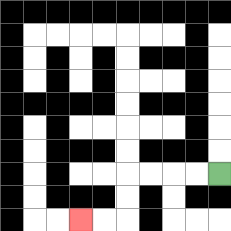{'start': '[9, 7]', 'end': '[3, 9]', 'path_directions': 'L,L,L,L,D,D,L,L', 'path_coordinates': '[[9, 7], [8, 7], [7, 7], [6, 7], [5, 7], [5, 8], [5, 9], [4, 9], [3, 9]]'}